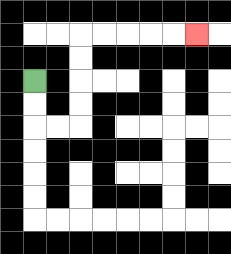{'start': '[1, 3]', 'end': '[8, 1]', 'path_directions': 'D,D,R,R,U,U,U,U,R,R,R,R,R', 'path_coordinates': '[[1, 3], [1, 4], [1, 5], [2, 5], [3, 5], [3, 4], [3, 3], [3, 2], [3, 1], [4, 1], [5, 1], [6, 1], [7, 1], [8, 1]]'}